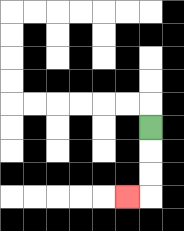{'start': '[6, 5]', 'end': '[5, 8]', 'path_directions': 'D,D,D,L', 'path_coordinates': '[[6, 5], [6, 6], [6, 7], [6, 8], [5, 8]]'}